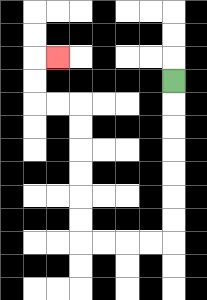{'start': '[7, 3]', 'end': '[2, 2]', 'path_directions': 'D,D,D,D,D,D,D,L,L,L,L,U,U,U,U,U,U,L,L,U,U,R', 'path_coordinates': '[[7, 3], [7, 4], [7, 5], [7, 6], [7, 7], [7, 8], [7, 9], [7, 10], [6, 10], [5, 10], [4, 10], [3, 10], [3, 9], [3, 8], [3, 7], [3, 6], [3, 5], [3, 4], [2, 4], [1, 4], [1, 3], [1, 2], [2, 2]]'}